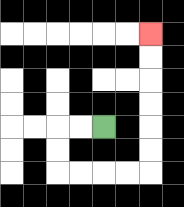{'start': '[4, 5]', 'end': '[6, 1]', 'path_directions': 'L,L,D,D,R,R,R,R,U,U,U,U,U,U', 'path_coordinates': '[[4, 5], [3, 5], [2, 5], [2, 6], [2, 7], [3, 7], [4, 7], [5, 7], [6, 7], [6, 6], [6, 5], [6, 4], [6, 3], [6, 2], [6, 1]]'}